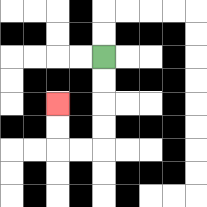{'start': '[4, 2]', 'end': '[2, 4]', 'path_directions': 'D,D,D,D,L,L,U,U', 'path_coordinates': '[[4, 2], [4, 3], [4, 4], [4, 5], [4, 6], [3, 6], [2, 6], [2, 5], [2, 4]]'}